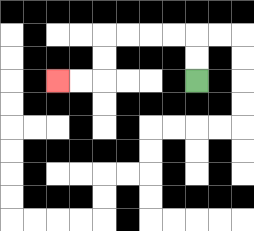{'start': '[8, 3]', 'end': '[2, 3]', 'path_directions': 'U,U,L,L,L,L,D,D,L,L', 'path_coordinates': '[[8, 3], [8, 2], [8, 1], [7, 1], [6, 1], [5, 1], [4, 1], [4, 2], [4, 3], [3, 3], [2, 3]]'}